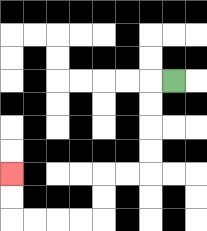{'start': '[7, 3]', 'end': '[0, 7]', 'path_directions': 'L,D,D,D,D,L,L,D,D,L,L,L,L,U,U', 'path_coordinates': '[[7, 3], [6, 3], [6, 4], [6, 5], [6, 6], [6, 7], [5, 7], [4, 7], [4, 8], [4, 9], [3, 9], [2, 9], [1, 9], [0, 9], [0, 8], [0, 7]]'}